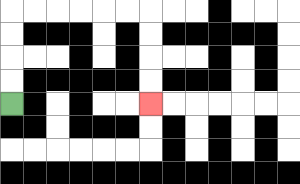{'start': '[0, 4]', 'end': '[6, 4]', 'path_directions': 'U,U,U,U,R,R,R,R,R,R,D,D,D,D', 'path_coordinates': '[[0, 4], [0, 3], [0, 2], [0, 1], [0, 0], [1, 0], [2, 0], [3, 0], [4, 0], [5, 0], [6, 0], [6, 1], [6, 2], [6, 3], [6, 4]]'}